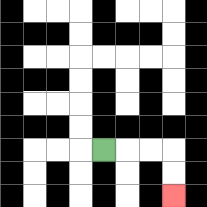{'start': '[4, 6]', 'end': '[7, 8]', 'path_directions': 'R,R,R,D,D', 'path_coordinates': '[[4, 6], [5, 6], [6, 6], [7, 6], [7, 7], [7, 8]]'}